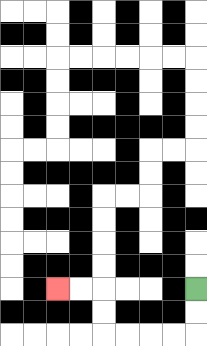{'start': '[8, 12]', 'end': '[2, 12]', 'path_directions': 'D,D,L,L,L,L,U,U,L,L', 'path_coordinates': '[[8, 12], [8, 13], [8, 14], [7, 14], [6, 14], [5, 14], [4, 14], [4, 13], [4, 12], [3, 12], [2, 12]]'}